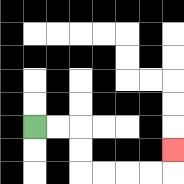{'start': '[1, 5]', 'end': '[7, 6]', 'path_directions': 'R,R,D,D,R,R,R,R,U', 'path_coordinates': '[[1, 5], [2, 5], [3, 5], [3, 6], [3, 7], [4, 7], [5, 7], [6, 7], [7, 7], [7, 6]]'}